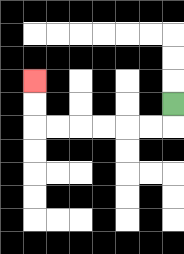{'start': '[7, 4]', 'end': '[1, 3]', 'path_directions': 'D,L,L,L,L,L,L,U,U', 'path_coordinates': '[[7, 4], [7, 5], [6, 5], [5, 5], [4, 5], [3, 5], [2, 5], [1, 5], [1, 4], [1, 3]]'}